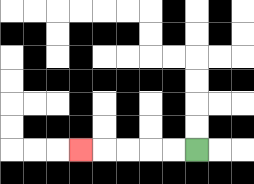{'start': '[8, 6]', 'end': '[3, 6]', 'path_directions': 'L,L,L,L,L', 'path_coordinates': '[[8, 6], [7, 6], [6, 6], [5, 6], [4, 6], [3, 6]]'}